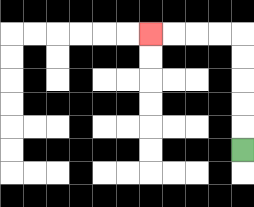{'start': '[10, 6]', 'end': '[6, 1]', 'path_directions': 'U,U,U,U,U,L,L,L,L', 'path_coordinates': '[[10, 6], [10, 5], [10, 4], [10, 3], [10, 2], [10, 1], [9, 1], [8, 1], [7, 1], [6, 1]]'}